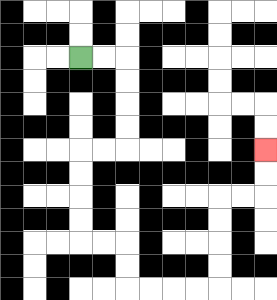{'start': '[3, 2]', 'end': '[11, 6]', 'path_directions': 'R,R,D,D,D,D,L,L,D,D,D,D,R,R,D,D,R,R,R,R,U,U,U,U,R,R,U,U', 'path_coordinates': '[[3, 2], [4, 2], [5, 2], [5, 3], [5, 4], [5, 5], [5, 6], [4, 6], [3, 6], [3, 7], [3, 8], [3, 9], [3, 10], [4, 10], [5, 10], [5, 11], [5, 12], [6, 12], [7, 12], [8, 12], [9, 12], [9, 11], [9, 10], [9, 9], [9, 8], [10, 8], [11, 8], [11, 7], [11, 6]]'}